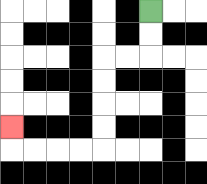{'start': '[6, 0]', 'end': '[0, 5]', 'path_directions': 'D,D,L,L,D,D,D,D,L,L,L,L,U', 'path_coordinates': '[[6, 0], [6, 1], [6, 2], [5, 2], [4, 2], [4, 3], [4, 4], [4, 5], [4, 6], [3, 6], [2, 6], [1, 6], [0, 6], [0, 5]]'}